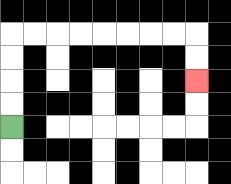{'start': '[0, 5]', 'end': '[8, 3]', 'path_directions': 'U,U,U,U,R,R,R,R,R,R,R,R,D,D', 'path_coordinates': '[[0, 5], [0, 4], [0, 3], [0, 2], [0, 1], [1, 1], [2, 1], [3, 1], [4, 1], [5, 1], [6, 1], [7, 1], [8, 1], [8, 2], [8, 3]]'}